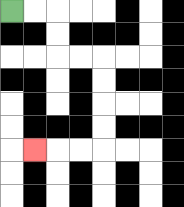{'start': '[0, 0]', 'end': '[1, 6]', 'path_directions': 'R,R,D,D,R,R,D,D,D,D,L,L,L', 'path_coordinates': '[[0, 0], [1, 0], [2, 0], [2, 1], [2, 2], [3, 2], [4, 2], [4, 3], [4, 4], [4, 5], [4, 6], [3, 6], [2, 6], [1, 6]]'}